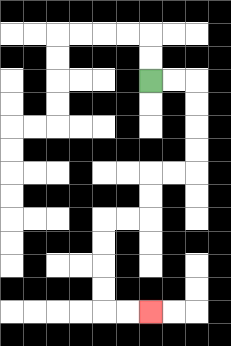{'start': '[6, 3]', 'end': '[6, 13]', 'path_directions': 'R,R,D,D,D,D,L,L,D,D,L,L,D,D,D,D,R,R', 'path_coordinates': '[[6, 3], [7, 3], [8, 3], [8, 4], [8, 5], [8, 6], [8, 7], [7, 7], [6, 7], [6, 8], [6, 9], [5, 9], [4, 9], [4, 10], [4, 11], [4, 12], [4, 13], [5, 13], [6, 13]]'}